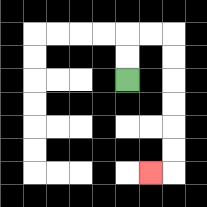{'start': '[5, 3]', 'end': '[6, 7]', 'path_directions': 'U,U,R,R,D,D,D,D,D,D,L', 'path_coordinates': '[[5, 3], [5, 2], [5, 1], [6, 1], [7, 1], [7, 2], [7, 3], [7, 4], [7, 5], [7, 6], [7, 7], [6, 7]]'}